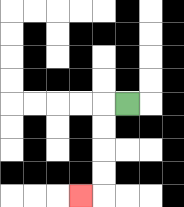{'start': '[5, 4]', 'end': '[3, 8]', 'path_directions': 'L,D,D,D,D,L', 'path_coordinates': '[[5, 4], [4, 4], [4, 5], [4, 6], [4, 7], [4, 8], [3, 8]]'}